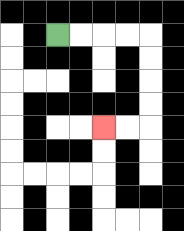{'start': '[2, 1]', 'end': '[4, 5]', 'path_directions': 'R,R,R,R,D,D,D,D,L,L', 'path_coordinates': '[[2, 1], [3, 1], [4, 1], [5, 1], [6, 1], [6, 2], [6, 3], [6, 4], [6, 5], [5, 5], [4, 5]]'}